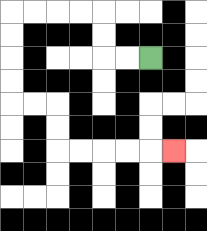{'start': '[6, 2]', 'end': '[7, 6]', 'path_directions': 'L,L,U,U,L,L,L,L,D,D,D,D,R,R,D,D,R,R,R,R,R', 'path_coordinates': '[[6, 2], [5, 2], [4, 2], [4, 1], [4, 0], [3, 0], [2, 0], [1, 0], [0, 0], [0, 1], [0, 2], [0, 3], [0, 4], [1, 4], [2, 4], [2, 5], [2, 6], [3, 6], [4, 6], [5, 6], [6, 6], [7, 6]]'}